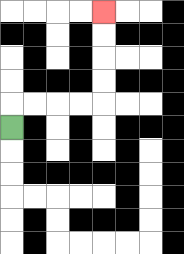{'start': '[0, 5]', 'end': '[4, 0]', 'path_directions': 'U,R,R,R,R,U,U,U,U', 'path_coordinates': '[[0, 5], [0, 4], [1, 4], [2, 4], [3, 4], [4, 4], [4, 3], [4, 2], [4, 1], [4, 0]]'}